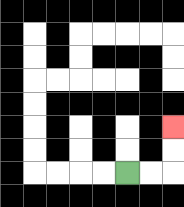{'start': '[5, 7]', 'end': '[7, 5]', 'path_directions': 'R,R,U,U', 'path_coordinates': '[[5, 7], [6, 7], [7, 7], [7, 6], [7, 5]]'}